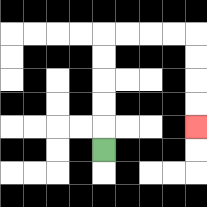{'start': '[4, 6]', 'end': '[8, 5]', 'path_directions': 'U,U,U,U,U,R,R,R,R,D,D,D,D', 'path_coordinates': '[[4, 6], [4, 5], [4, 4], [4, 3], [4, 2], [4, 1], [5, 1], [6, 1], [7, 1], [8, 1], [8, 2], [8, 3], [8, 4], [8, 5]]'}